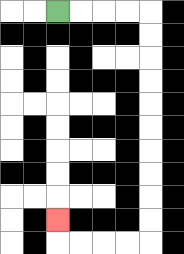{'start': '[2, 0]', 'end': '[2, 9]', 'path_directions': 'R,R,R,R,D,D,D,D,D,D,D,D,D,D,L,L,L,L,U', 'path_coordinates': '[[2, 0], [3, 0], [4, 0], [5, 0], [6, 0], [6, 1], [6, 2], [6, 3], [6, 4], [6, 5], [6, 6], [6, 7], [6, 8], [6, 9], [6, 10], [5, 10], [4, 10], [3, 10], [2, 10], [2, 9]]'}